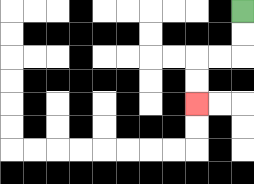{'start': '[10, 0]', 'end': '[8, 4]', 'path_directions': 'D,D,L,L,D,D', 'path_coordinates': '[[10, 0], [10, 1], [10, 2], [9, 2], [8, 2], [8, 3], [8, 4]]'}